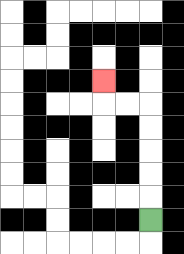{'start': '[6, 9]', 'end': '[4, 3]', 'path_directions': 'U,U,U,U,U,L,L,U', 'path_coordinates': '[[6, 9], [6, 8], [6, 7], [6, 6], [6, 5], [6, 4], [5, 4], [4, 4], [4, 3]]'}